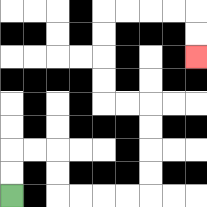{'start': '[0, 8]', 'end': '[8, 2]', 'path_directions': 'U,U,R,R,D,D,R,R,R,R,U,U,U,U,L,L,U,U,U,U,R,R,R,R,D,D', 'path_coordinates': '[[0, 8], [0, 7], [0, 6], [1, 6], [2, 6], [2, 7], [2, 8], [3, 8], [4, 8], [5, 8], [6, 8], [6, 7], [6, 6], [6, 5], [6, 4], [5, 4], [4, 4], [4, 3], [4, 2], [4, 1], [4, 0], [5, 0], [6, 0], [7, 0], [8, 0], [8, 1], [8, 2]]'}